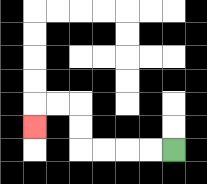{'start': '[7, 6]', 'end': '[1, 5]', 'path_directions': 'L,L,L,L,U,U,L,L,D', 'path_coordinates': '[[7, 6], [6, 6], [5, 6], [4, 6], [3, 6], [3, 5], [3, 4], [2, 4], [1, 4], [1, 5]]'}